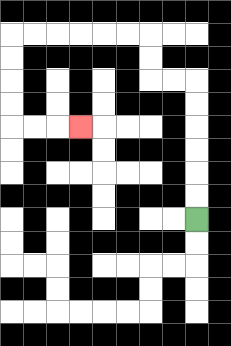{'start': '[8, 9]', 'end': '[3, 5]', 'path_directions': 'U,U,U,U,U,U,L,L,U,U,L,L,L,L,L,L,D,D,D,D,R,R,R', 'path_coordinates': '[[8, 9], [8, 8], [8, 7], [8, 6], [8, 5], [8, 4], [8, 3], [7, 3], [6, 3], [6, 2], [6, 1], [5, 1], [4, 1], [3, 1], [2, 1], [1, 1], [0, 1], [0, 2], [0, 3], [0, 4], [0, 5], [1, 5], [2, 5], [3, 5]]'}